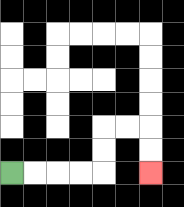{'start': '[0, 7]', 'end': '[6, 7]', 'path_directions': 'R,R,R,R,U,U,R,R,D,D', 'path_coordinates': '[[0, 7], [1, 7], [2, 7], [3, 7], [4, 7], [4, 6], [4, 5], [5, 5], [6, 5], [6, 6], [6, 7]]'}